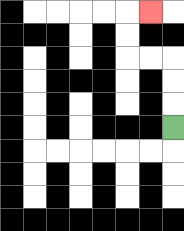{'start': '[7, 5]', 'end': '[6, 0]', 'path_directions': 'U,U,U,L,L,U,U,R', 'path_coordinates': '[[7, 5], [7, 4], [7, 3], [7, 2], [6, 2], [5, 2], [5, 1], [5, 0], [6, 0]]'}